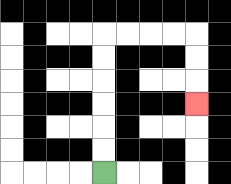{'start': '[4, 7]', 'end': '[8, 4]', 'path_directions': 'U,U,U,U,U,U,R,R,R,R,D,D,D', 'path_coordinates': '[[4, 7], [4, 6], [4, 5], [4, 4], [4, 3], [4, 2], [4, 1], [5, 1], [6, 1], [7, 1], [8, 1], [8, 2], [8, 3], [8, 4]]'}